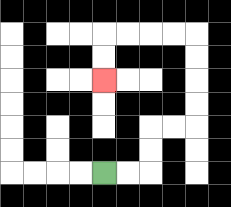{'start': '[4, 7]', 'end': '[4, 3]', 'path_directions': 'R,R,U,U,R,R,U,U,U,U,L,L,L,L,D,D', 'path_coordinates': '[[4, 7], [5, 7], [6, 7], [6, 6], [6, 5], [7, 5], [8, 5], [8, 4], [8, 3], [8, 2], [8, 1], [7, 1], [6, 1], [5, 1], [4, 1], [4, 2], [4, 3]]'}